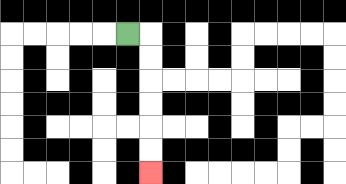{'start': '[5, 1]', 'end': '[6, 7]', 'path_directions': 'R,D,D,D,D,D,D', 'path_coordinates': '[[5, 1], [6, 1], [6, 2], [6, 3], [6, 4], [6, 5], [6, 6], [6, 7]]'}